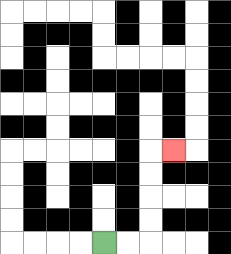{'start': '[4, 10]', 'end': '[7, 6]', 'path_directions': 'R,R,U,U,U,U,R', 'path_coordinates': '[[4, 10], [5, 10], [6, 10], [6, 9], [6, 8], [6, 7], [6, 6], [7, 6]]'}